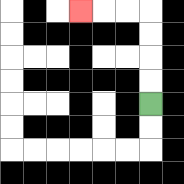{'start': '[6, 4]', 'end': '[3, 0]', 'path_directions': 'U,U,U,U,L,L,L', 'path_coordinates': '[[6, 4], [6, 3], [6, 2], [6, 1], [6, 0], [5, 0], [4, 0], [3, 0]]'}